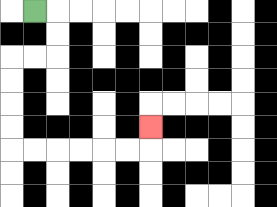{'start': '[1, 0]', 'end': '[6, 5]', 'path_directions': 'R,D,D,L,L,D,D,D,D,R,R,R,R,R,R,U', 'path_coordinates': '[[1, 0], [2, 0], [2, 1], [2, 2], [1, 2], [0, 2], [0, 3], [0, 4], [0, 5], [0, 6], [1, 6], [2, 6], [3, 6], [4, 6], [5, 6], [6, 6], [6, 5]]'}